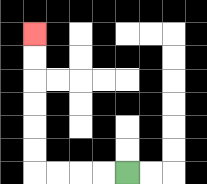{'start': '[5, 7]', 'end': '[1, 1]', 'path_directions': 'L,L,L,L,U,U,U,U,U,U', 'path_coordinates': '[[5, 7], [4, 7], [3, 7], [2, 7], [1, 7], [1, 6], [1, 5], [1, 4], [1, 3], [1, 2], [1, 1]]'}